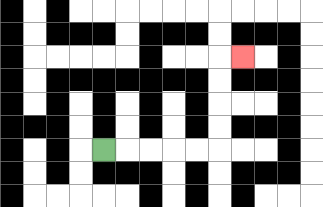{'start': '[4, 6]', 'end': '[10, 2]', 'path_directions': 'R,R,R,R,R,U,U,U,U,R', 'path_coordinates': '[[4, 6], [5, 6], [6, 6], [7, 6], [8, 6], [9, 6], [9, 5], [9, 4], [9, 3], [9, 2], [10, 2]]'}